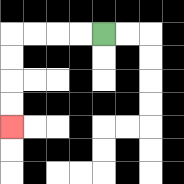{'start': '[4, 1]', 'end': '[0, 5]', 'path_directions': 'L,L,L,L,D,D,D,D', 'path_coordinates': '[[4, 1], [3, 1], [2, 1], [1, 1], [0, 1], [0, 2], [0, 3], [0, 4], [0, 5]]'}